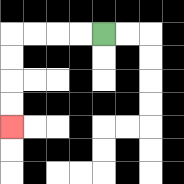{'start': '[4, 1]', 'end': '[0, 5]', 'path_directions': 'L,L,L,L,D,D,D,D', 'path_coordinates': '[[4, 1], [3, 1], [2, 1], [1, 1], [0, 1], [0, 2], [0, 3], [0, 4], [0, 5]]'}